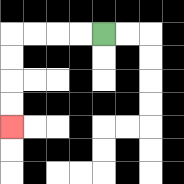{'start': '[4, 1]', 'end': '[0, 5]', 'path_directions': 'L,L,L,L,D,D,D,D', 'path_coordinates': '[[4, 1], [3, 1], [2, 1], [1, 1], [0, 1], [0, 2], [0, 3], [0, 4], [0, 5]]'}